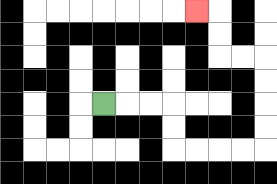{'start': '[4, 4]', 'end': '[8, 0]', 'path_directions': 'R,R,R,D,D,R,R,R,R,U,U,U,U,L,L,U,U,L', 'path_coordinates': '[[4, 4], [5, 4], [6, 4], [7, 4], [7, 5], [7, 6], [8, 6], [9, 6], [10, 6], [11, 6], [11, 5], [11, 4], [11, 3], [11, 2], [10, 2], [9, 2], [9, 1], [9, 0], [8, 0]]'}